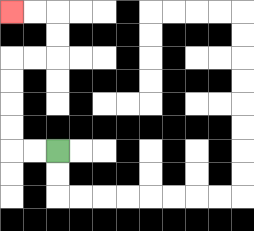{'start': '[2, 6]', 'end': '[0, 0]', 'path_directions': 'L,L,U,U,U,U,R,R,U,U,L,L', 'path_coordinates': '[[2, 6], [1, 6], [0, 6], [0, 5], [0, 4], [0, 3], [0, 2], [1, 2], [2, 2], [2, 1], [2, 0], [1, 0], [0, 0]]'}